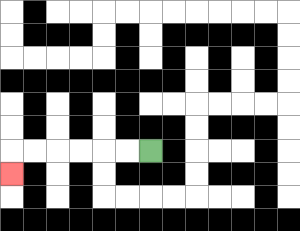{'start': '[6, 6]', 'end': '[0, 7]', 'path_directions': 'L,L,L,L,L,L,D', 'path_coordinates': '[[6, 6], [5, 6], [4, 6], [3, 6], [2, 6], [1, 6], [0, 6], [0, 7]]'}